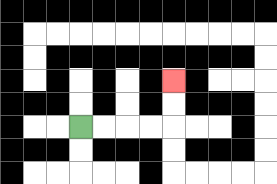{'start': '[3, 5]', 'end': '[7, 3]', 'path_directions': 'R,R,R,R,U,U', 'path_coordinates': '[[3, 5], [4, 5], [5, 5], [6, 5], [7, 5], [7, 4], [7, 3]]'}